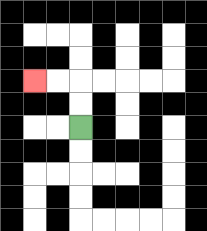{'start': '[3, 5]', 'end': '[1, 3]', 'path_directions': 'U,U,L,L', 'path_coordinates': '[[3, 5], [3, 4], [3, 3], [2, 3], [1, 3]]'}